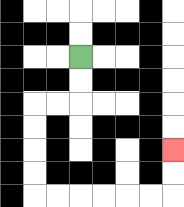{'start': '[3, 2]', 'end': '[7, 6]', 'path_directions': 'D,D,L,L,D,D,D,D,R,R,R,R,R,R,U,U', 'path_coordinates': '[[3, 2], [3, 3], [3, 4], [2, 4], [1, 4], [1, 5], [1, 6], [1, 7], [1, 8], [2, 8], [3, 8], [4, 8], [5, 8], [6, 8], [7, 8], [7, 7], [7, 6]]'}